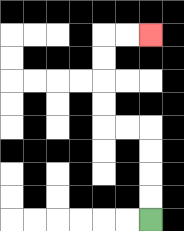{'start': '[6, 9]', 'end': '[6, 1]', 'path_directions': 'U,U,U,U,L,L,U,U,U,U,R,R', 'path_coordinates': '[[6, 9], [6, 8], [6, 7], [6, 6], [6, 5], [5, 5], [4, 5], [4, 4], [4, 3], [4, 2], [4, 1], [5, 1], [6, 1]]'}